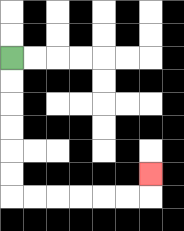{'start': '[0, 2]', 'end': '[6, 7]', 'path_directions': 'D,D,D,D,D,D,R,R,R,R,R,R,U', 'path_coordinates': '[[0, 2], [0, 3], [0, 4], [0, 5], [0, 6], [0, 7], [0, 8], [1, 8], [2, 8], [3, 8], [4, 8], [5, 8], [6, 8], [6, 7]]'}